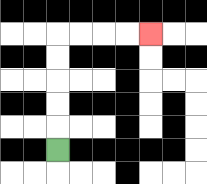{'start': '[2, 6]', 'end': '[6, 1]', 'path_directions': 'U,U,U,U,U,R,R,R,R', 'path_coordinates': '[[2, 6], [2, 5], [2, 4], [2, 3], [2, 2], [2, 1], [3, 1], [4, 1], [5, 1], [6, 1]]'}